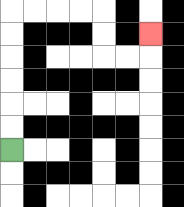{'start': '[0, 6]', 'end': '[6, 1]', 'path_directions': 'U,U,U,U,U,U,R,R,R,R,D,D,R,R,U', 'path_coordinates': '[[0, 6], [0, 5], [0, 4], [0, 3], [0, 2], [0, 1], [0, 0], [1, 0], [2, 0], [3, 0], [4, 0], [4, 1], [4, 2], [5, 2], [6, 2], [6, 1]]'}